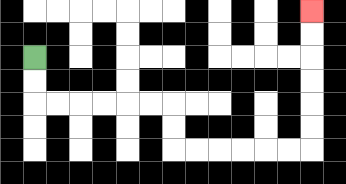{'start': '[1, 2]', 'end': '[13, 0]', 'path_directions': 'D,D,R,R,R,R,R,R,D,D,R,R,R,R,R,R,U,U,U,U,U,U', 'path_coordinates': '[[1, 2], [1, 3], [1, 4], [2, 4], [3, 4], [4, 4], [5, 4], [6, 4], [7, 4], [7, 5], [7, 6], [8, 6], [9, 6], [10, 6], [11, 6], [12, 6], [13, 6], [13, 5], [13, 4], [13, 3], [13, 2], [13, 1], [13, 0]]'}